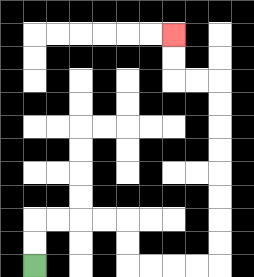{'start': '[1, 11]', 'end': '[7, 1]', 'path_directions': 'U,U,R,R,R,R,D,D,R,R,R,R,U,U,U,U,U,U,U,U,L,L,U,U', 'path_coordinates': '[[1, 11], [1, 10], [1, 9], [2, 9], [3, 9], [4, 9], [5, 9], [5, 10], [5, 11], [6, 11], [7, 11], [8, 11], [9, 11], [9, 10], [9, 9], [9, 8], [9, 7], [9, 6], [9, 5], [9, 4], [9, 3], [8, 3], [7, 3], [7, 2], [7, 1]]'}